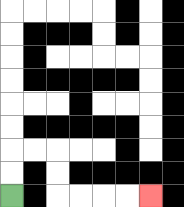{'start': '[0, 8]', 'end': '[6, 8]', 'path_directions': 'U,U,R,R,D,D,R,R,R,R', 'path_coordinates': '[[0, 8], [0, 7], [0, 6], [1, 6], [2, 6], [2, 7], [2, 8], [3, 8], [4, 8], [5, 8], [6, 8]]'}